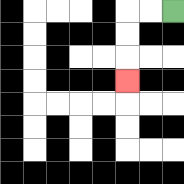{'start': '[7, 0]', 'end': '[5, 3]', 'path_directions': 'L,L,D,D,D', 'path_coordinates': '[[7, 0], [6, 0], [5, 0], [5, 1], [5, 2], [5, 3]]'}